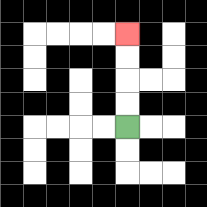{'start': '[5, 5]', 'end': '[5, 1]', 'path_directions': 'U,U,U,U', 'path_coordinates': '[[5, 5], [5, 4], [5, 3], [5, 2], [5, 1]]'}